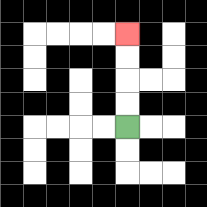{'start': '[5, 5]', 'end': '[5, 1]', 'path_directions': 'U,U,U,U', 'path_coordinates': '[[5, 5], [5, 4], [5, 3], [5, 2], [5, 1]]'}